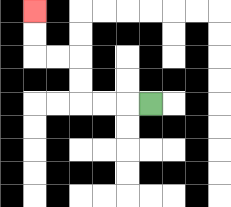{'start': '[6, 4]', 'end': '[1, 0]', 'path_directions': 'L,L,L,U,U,L,L,U,U', 'path_coordinates': '[[6, 4], [5, 4], [4, 4], [3, 4], [3, 3], [3, 2], [2, 2], [1, 2], [1, 1], [1, 0]]'}